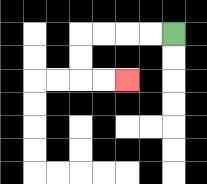{'start': '[7, 1]', 'end': '[5, 3]', 'path_directions': 'L,L,L,L,D,D,R,R', 'path_coordinates': '[[7, 1], [6, 1], [5, 1], [4, 1], [3, 1], [3, 2], [3, 3], [4, 3], [5, 3]]'}